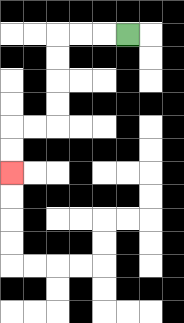{'start': '[5, 1]', 'end': '[0, 7]', 'path_directions': 'L,L,L,D,D,D,D,L,L,D,D', 'path_coordinates': '[[5, 1], [4, 1], [3, 1], [2, 1], [2, 2], [2, 3], [2, 4], [2, 5], [1, 5], [0, 5], [0, 6], [0, 7]]'}